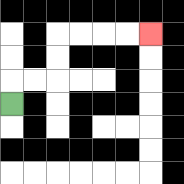{'start': '[0, 4]', 'end': '[6, 1]', 'path_directions': 'U,R,R,U,U,R,R,R,R', 'path_coordinates': '[[0, 4], [0, 3], [1, 3], [2, 3], [2, 2], [2, 1], [3, 1], [4, 1], [5, 1], [6, 1]]'}